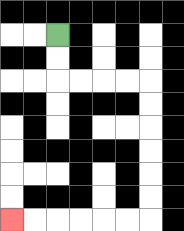{'start': '[2, 1]', 'end': '[0, 9]', 'path_directions': 'D,D,R,R,R,R,D,D,D,D,D,D,L,L,L,L,L,L', 'path_coordinates': '[[2, 1], [2, 2], [2, 3], [3, 3], [4, 3], [5, 3], [6, 3], [6, 4], [6, 5], [6, 6], [6, 7], [6, 8], [6, 9], [5, 9], [4, 9], [3, 9], [2, 9], [1, 9], [0, 9]]'}